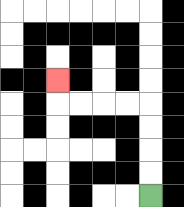{'start': '[6, 8]', 'end': '[2, 3]', 'path_directions': 'U,U,U,U,L,L,L,L,U', 'path_coordinates': '[[6, 8], [6, 7], [6, 6], [6, 5], [6, 4], [5, 4], [4, 4], [3, 4], [2, 4], [2, 3]]'}